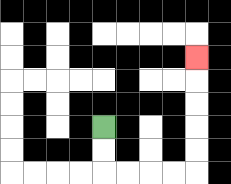{'start': '[4, 5]', 'end': '[8, 2]', 'path_directions': 'D,D,R,R,R,R,U,U,U,U,U', 'path_coordinates': '[[4, 5], [4, 6], [4, 7], [5, 7], [6, 7], [7, 7], [8, 7], [8, 6], [8, 5], [8, 4], [8, 3], [8, 2]]'}